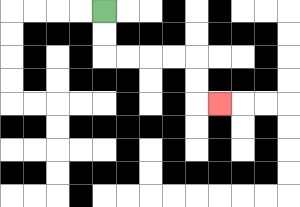{'start': '[4, 0]', 'end': '[9, 4]', 'path_directions': 'D,D,R,R,R,R,D,D,R', 'path_coordinates': '[[4, 0], [4, 1], [4, 2], [5, 2], [6, 2], [7, 2], [8, 2], [8, 3], [8, 4], [9, 4]]'}